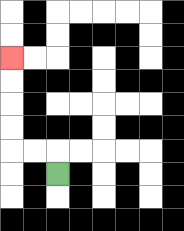{'start': '[2, 7]', 'end': '[0, 2]', 'path_directions': 'U,L,L,U,U,U,U', 'path_coordinates': '[[2, 7], [2, 6], [1, 6], [0, 6], [0, 5], [0, 4], [0, 3], [0, 2]]'}